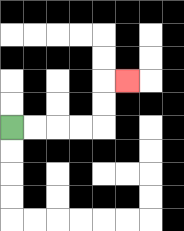{'start': '[0, 5]', 'end': '[5, 3]', 'path_directions': 'R,R,R,R,U,U,R', 'path_coordinates': '[[0, 5], [1, 5], [2, 5], [3, 5], [4, 5], [4, 4], [4, 3], [5, 3]]'}